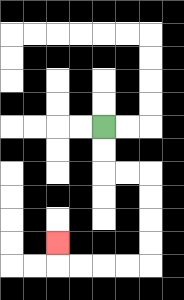{'start': '[4, 5]', 'end': '[2, 10]', 'path_directions': 'D,D,R,R,D,D,D,D,L,L,L,L,U', 'path_coordinates': '[[4, 5], [4, 6], [4, 7], [5, 7], [6, 7], [6, 8], [6, 9], [6, 10], [6, 11], [5, 11], [4, 11], [3, 11], [2, 11], [2, 10]]'}